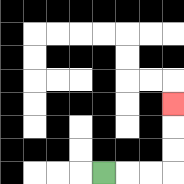{'start': '[4, 7]', 'end': '[7, 4]', 'path_directions': 'R,R,R,U,U,U', 'path_coordinates': '[[4, 7], [5, 7], [6, 7], [7, 7], [7, 6], [7, 5], [7, 4]]'}